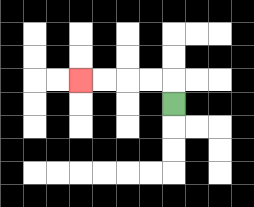{'start': '[7, 4]', 'end': '[3, 3]', 'path_directions': 'U,L,L,L,L', 'path_coordinates': '[[7, 4], [7, 3], [6, 3], [5, 3], [4, 3], [3, 3]]'}